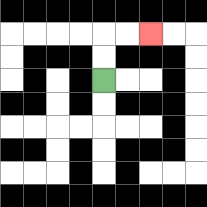{'start': '[4, 3]', 'end': '[6, 1]', 'path_directions': 'U,U,R,R', 'path_coordinates': '[[4, 3], [4, 2], [4, 1], [5, 1], [6, 1]]'}